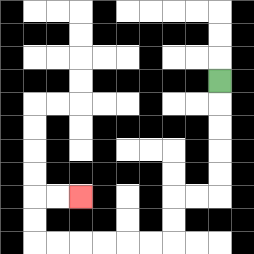{'start': '[9, 3]', 'end': '[3, 8]', 'path_directions': 'D,D,D,D,D,L,L,D,D,L,L,L,L,L,L,U,U,R,R', 'path_coordinates': '[[9, 3], [9, 4], [9, 5], [9, 6], [9, 7], [9, 8], [8, 8], [7, 8], [7, 9], [7, 10], [6, 10], [5, 10], [4, 10], [3, 10], [2, 10], [1, 10], [1, 9], [1, 8], [2, 8], [3, 8]]'}